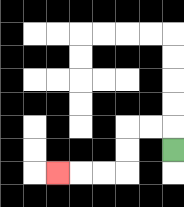{'start': '[7, 6]', 'end': '[2, 7]', 'path_directions': 'U,L,L,D,D,L,L,L', 'path_coordinates': '[[7, 6], [7, 5], [6, 5], [5, 5], [5, 6], [5, 7], [4, 7], [3, 7], [2, 7]]'}